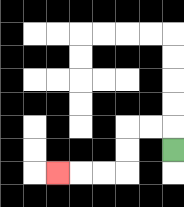{'start': '[7, 6]', 'end': '[2, 7]', 'path_directions': 'U,L,L,D,D,L,L,L', 'path_coordinates': '[[7, 6], [7, 5], [6, 5], [5, 5], [5, 6], [5, 7], [4, 7], [3, 7], [2, 7]]'}